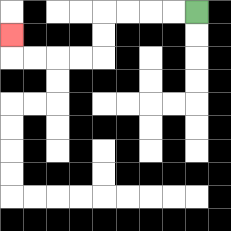{'start': '[8, 0]', 'end': '[0, 1]', 'path_directions': 'L,L,L,L,D,D,L,L,L,L,U', 'path_coordinates': '[[8, 0], [7, 0], [6, 0], [5, 0], [4, 0], [4, 1], [4, 2], [3, 2], [2, 2], [1, 2], [0, 2], [0, 1]]'}